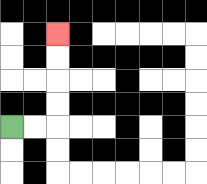{'start': '[0, 5]', 'end': '[2, 1]', 'path_directions': 'R,R,U,U,U,U', 'path_coordinates': '[[0, 5], [1, 5], [2, 5], [2, 4], [2, 3], [2, 2], [2, 1]]'}